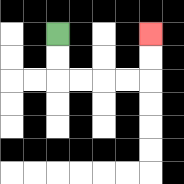{'start': '[2, 1]', 'end': '[6, 1]', 'path_directions': 'D,D,R,R,R,R,U,U', 'path_coordinates': '[[2, 1], [2, 2], [2, 3], [3, 3], [4, 3], [5, 3], [6, 3], [6, 2], [6, 1]]'}